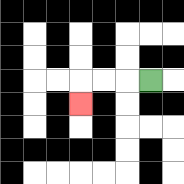{'start': '[6, 3]', 'end': '[3, 4]', 'path_directions': 'L,L,L,D', 'path_coordinates': '[[6, 3], [5, 3], [4, 3], [3, 3], [3, 4]]'}